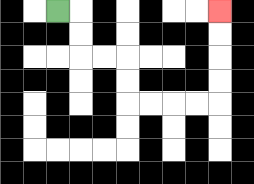{'start': '[2, 0]', 'end': '[9, 0]', 'path_directions': 'R,D,D,R,R,D,D,R,R,R,R,U,U,U,U', 'path_coordinates': '[[2, 0], [3, 0], [3, 1], [3, 2], [4, 2], [5, 2], [5, 3], [5, 4], [6, 4], [7, 4], [8, 4], [9, 4], [9, 3], [9, 2], [9, 1], [9, 0]]'}